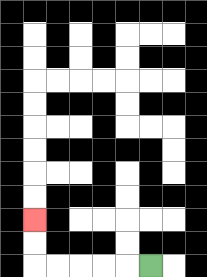{'start': '[6, 11]', 'end': '[1, 9]', 'path_directions': 'L,L,L,L,L,U,U', 'path_coordinates': '[[6, 11], [5, 11], [4, 11], [3, 11], [2, 11], [1, 11], [1, 10], [1, 9]]'}